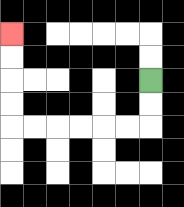{'start': '[6, 3]', 'end': '[0, 1]', 'path_directions': 'D,D,L,L,L,L,L,L,U,U,U,U', 'path_coordinates': '[[6, 3], [6, 4], [6, 5], [5, 5], [4, 5], [3, 5], [2, 5], [1, 5], [0, 5], [0, 4], [0, 3], [0, 2], [0, 1]]'}